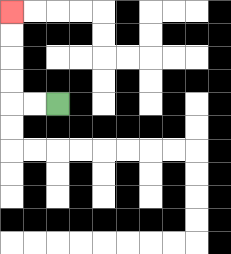{'start': '[2, 4]', 'end': '[0, 0]', 'path_directions': 'L,L,U,U,U,U', 'path_coordinates': '[[2, 4], [1, 4], [0, 4], [0, 3], [0, 2], [0, 1], [0, 0]]'}